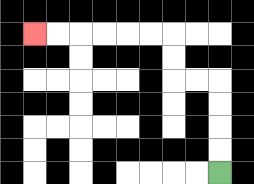{'start': '[9, 7]', 'end': '[1, 1]', 'path_directions': 'U,U,U,U,L,L,U,U,L,L,L,L,L,L', 'path_coordinates': '[[9, 7], [9, 6], [9, 5], [9, 4], [9, 3], [8, 3], [7, 3], [7, 2], [7, 1], [6, 1], [5, 1], [4, 1], [3, 1], [2, 1], [1, 1]]'}